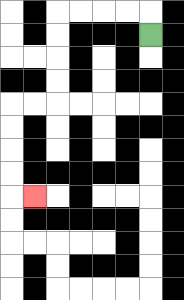{'start': '[6, 1]', 'end': '[1, 8]', 'path_directions': 'U,L,L,L,L,D,D,D,D,L,L,D,D,D,D,R', 'path_coordinates': '[[6, 1], [6, 0], [5, 0], [4, 0], [3, 0], [2, 0], [2, 1], [2, 2], [2, 3], [2, 4], [1, 4], [0, 4], [0, 5], [0, 6], [0, 7], [0, 8], [1, 8]]'}